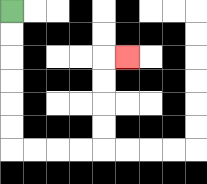{'start': '[0, 0]', 'end': '[5, 2]', 'path_directions': 'D,D,D,D,D,D,R,R,R,R,U,U,U,U,R', 'path_coordinates': '[[0, 0], [0, 1], [0, 2], [0, 3], [0, 4], [0, 5], [0, 6], [1, 6], [2, 6], [3, 6], [4, 6], [4, 5], [4, 4], [4, 3], [4, 2], [5, 2]]'}